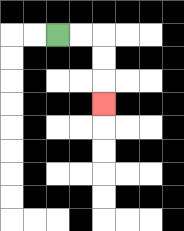{'start': '[2, 1]', 'end': '[4, 4]', 'path_directions': 'R,R,D,D,D', 'path_coordinates': '[[2, 1], [3, 1], [4, 1], [4, 2], [4, 3], [4, 4]]'}